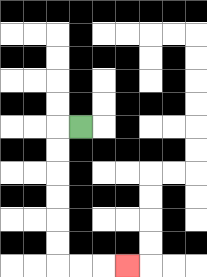{'start': '[3, 5]', 'end': '[5, 11]', 'path_directions': 'L,D,D,D,D,D,D,R,R,R', 'path_coordinates': '[[3, 5], [2, 5], [2, 6], [2, 7], [2, 8], [2, 9], [2, 10], [2, 11], [3, 11], [4, 11], [5, 11]]'}